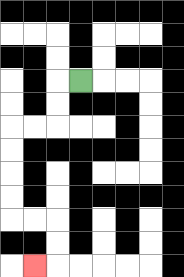{'start': '[3, 3]', 'end': '[1, 11]', 'path_directions': 'L,D,D,L,L,D,D,D,D,R,R,D,D,L', 'path_coordinates': '[[3, 3], [2, 3], [2, 4], [2, 5], [1, 5], [0, 5], [0, 6], [0, 7], [0, 8], [0, 9], [1, 9], [2, 9], [2, 10], [2, 11], [1, 11]]'}